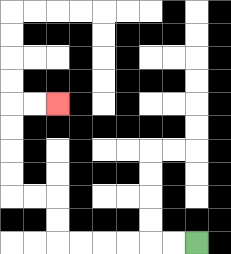{'start': '[8, 10]', 'end': '[2, 4]', 'path_directions': 'L,L,L,L,L,L,U,U,L,L,U,U,U,U,R,R', 'path_coordinates': '[[8, 10], [7, 10], [6, 10], [5, 10], [4, 10], [3, 10], [2, 10], [2, 9], [2, 8], [1, 8], [0, 8], [0, 7], [0, 6], [0, 5], [0, 4], [1, 4], [2, 4]]'}